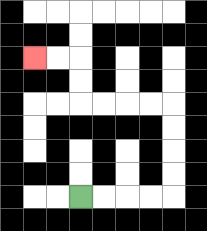{'start': '[3, 8]', 'end': '[1, 2]', 'path_directions': 'R,R,R,R,U,U,U,U,L,L,L,L,U,U,L,L', 'path_coordinates': '[[3, 8], [4, 8], [5, 8], [6, 8], [7, 8], [7, 7], [7, 6], [7, 5], [7, 4], [6, 4], [5, 4], [4, 4], [3, 4], [3, 3], [3, 2], [2, 2], [1, 2]]'}